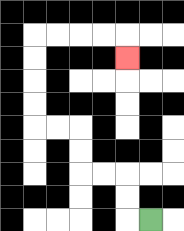{'start': '[6, 9]', 'end': '[5, 2]', 'path_directions': 'L,U,U,L,L,U,U,L,L,U,U,U,U,R,R,R,R,D', 'path_coordinates': '[[6, 9], [5, 9], [5, 8], [5, 7], [4, 7], [3, 7], [3, 6], [3, 5], [2, 5], [1, 5], [1, 4], [1, 3], [1, 2], [1, 1], [2, 1], [3, 1], [4, 1], [5, 1], [5, 2]]'}